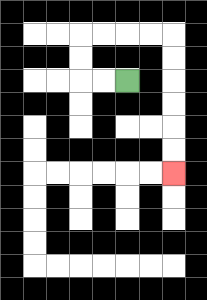{'start': '[5, 3]', 'end': '[7, 7]', 'path_directions': 'L,L,U,U,R,R,R,R,D,D,D,D,D,D', 'path_coordinates': '[[5, 3], [4, 3], [3, 3], [3, 2], [3, 1], [4, 1], [5, 1], [6, 1], [7, 1], [7, 2], [7, 3], [7, 4], [7, 5], [7, 6], [7, 7]]'}